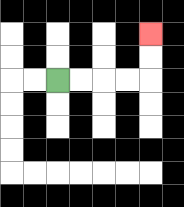{'start': '[2, 3]', 'end': '[6, 1]', 'path_directions': 'R,R,R,R,U,U', 'path_coordinates': '[[2, 3], [3, 3], [4, 3], [5, 3], [6, 3], [6, 2], [6, 1]]'}